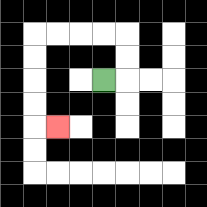{'start': '[4, 3]', 'end': '[2, 5]', 'path_directions': 'R,U,U,L,L,L,L,D,D,D,D,R', 'path_coordinates': '[[4, 3], [5, 3], [5, 2], [5, 1], [4, 1], [3, 1], [2, 1], [1, 1], [1, 2], [1, 3], [1, 4], [1, 5], [2, 5]]'}